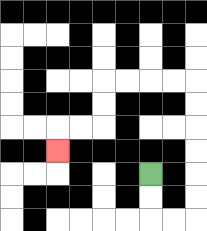{'start': '[6, 7]', 'end': '[2, 6]', 'path_directions': 'D,D,R,R,U,U,U,U,U,U,L,L,L,L,D,D,L,L,D', 'path_coordinates': '[[6, 7], [6, 8], [6, 9], [7, 9], [8, 9], [8, 8], [8, 7], [8, 6], [8, 5], [8, 4], [8, 3], [7, 3], [6, 3], [5, 3], [4, 3], [4, 4], [4, 5], [3, 5], [2, 5], [2, 6]]'}